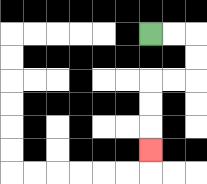{'start': '[6, 1]', 'end': '[6, 6]', 'path_directions': 'R,R,D,D,L,L,D,D,D', 'path_coordinates': '[[6, 1], [7, 1], [8, 1], [8, 2], [8, 3], [7, 3], [6, 3], [6, 4], [6, 5], [6, 6]]'}